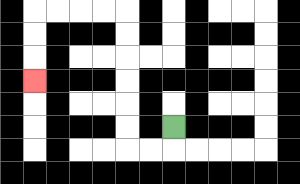{'start': '[7, 5]', 'end': '[1, 3]', 'path_directions': 'D,L,L,U,U,U,U,U,U,L,L,L,L,D,D,D', 'path_coordinates': '[[7, 5], [7, 6], [6, 6], [5, 6], [5, 5], [5, 4], [5, 3], [5, 2], [5, 1], [5, 0], [4, 0], [3, 0], [2, 0], [1, 0], [1, 1], [1, 2], [1, 3]]'}